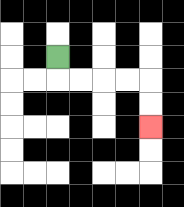{'start': '[2, 2]', 'end': '[6, 5]', 'path_directions': 'D,R,R,R,R,D,D', 'path_coordinates': '[[2, 2], [2, 3], [3, 3], [4, 3], [5, 3], [6, 3], [6, 4], [6, 5]]'}